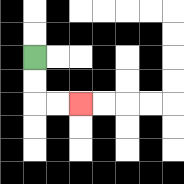{'start': '[1, 2]', 'end': '[3, 4]', 'path_directions': 'D,D,R,R', 'path_coordinates': '[[1, 2], [1, 3], [1, 4], [2, 4], [3, 4]]'}